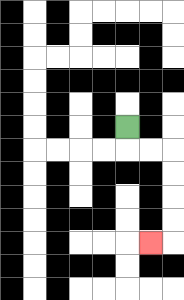{'start': '[5, 5]', 'end': '[6, 10]', 'path_directions': 'D,R,R,D,D,D,D,L', 'path_coordinates': '[[5, 5], [5, 6], [6, 6], [7, 6], [7, 7], [7, 8], [7, 9], [7, 10], [6, 10]]'}